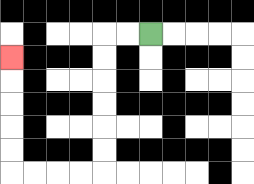{'start': '[6, 1]', 'end': '[0, 2]', 'path_directions': 'L,L,D,D,D,D,D,D,L,L,L,L,U,U,U,U,U', 'path_coordinates': '[[6, 1], [5, 1], [4, 1], [4, 2], [4, 3], [4, 4], [4, 5], [4, 6], [4, 7], [3, 7], [2, 7], [1, 7], [0, 7], [0, 6], [0, 5], [0, 4], [0, 3], [0, 2]]'}